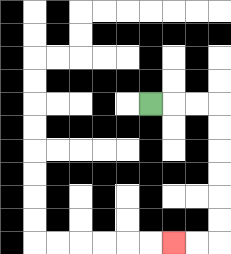{'start': '[6, 4]', 'end': '[7, 10]', 'path_directions': 'R,R,R,D,D,D,D,D,D,L,L', 'path_coordinates': '[[6, 4], [7, 4], [8, 4], [9, 4], [9, 5], [9, 6], [9, 7], [9, 8], [9, 9], [9, 10], [8, 10], [7, 10]]'}